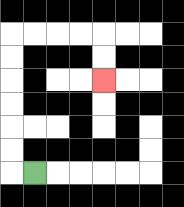{'start': '[1, 7]', 'end': '[4, 3]', 'path_directions': 'L,U,U,U,U,U,U,R,R,R,R,D,D', 'path_coordinates': '[[1, 7], [0, 7], [0, 6], [0, 5], [0, 4], [0, 3], [0, 2], [0, 1], [1, 1], [2, 1], [3, 1], [4, 1], [4, 2], [4, 3]]'}